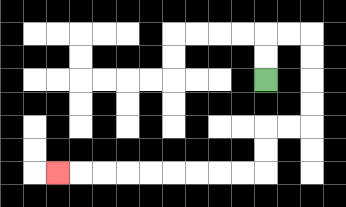{'start': '[11, 3]', 'end': '[2, 7]', 'path_directions': 'U,U,R,R,D,D,D,D,L,L,D,D,L,L,L,L,L,L,L,L,L', 'path_coordinates': '[[11, 3], [11, 2], [11, 1], [12, 1], [13, 1], [13, 2], [13, 3], [13, 4], [13, 5], [12, 5], [11, 5], [11, 6], [11, 7], [10, 7], [9, 7], [8, 7], [7, 7], [6, 7], [5, 7], [4, 7], [3, 7], [2, 7]]'}